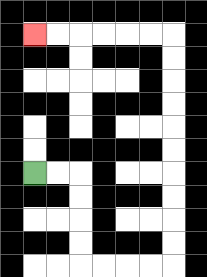{'start': '[1, 7]', 'end': '[1, 1]', 'path_directions': 'R,R,D,D,D,D,R,R,R,R,U,U,U,U,U,U,U,U,U,U,L,L,L,L,L,L', 'path_coordinates': '[[1, 7], [2, 7], [3, 7], [3, 8], [3, 9], [3, 10], [3, 11], [4, 11], [5, 11], [6, 11], [7, 11], [7, 10], [7, 9], [7, 8], [7, 7], [7, 6], [7, 5], [7, 4], [7, 3], [7, 2], [7, 1], [6, 1], [5, 1], [4, 1], [3, 1], [2, 1], [1, 1]]'}